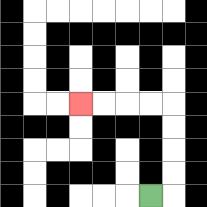{'start': '[6, 8]', 'end': '[3, 4]', 'path_directions': 'R,U,U,U,U,L,L,L,L', 'path_coordinates': '[[6, 8], [7, 8], [7, 7], [7, 6], [7, 5], [7, 4], [6, 4], [5, 4], [4, 4], [3, 4]]'}